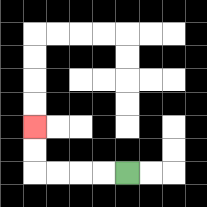{'start': '[5, 7]', 'end': '[1, 5]', 'path_directions': 'L,L,L,L,U,U', 'path_coordinates': '[[5, 7], [4, 7], [3, 7], [2, 7], [1, 7], [1, 6], [1, 5]]'}